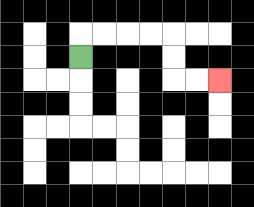{'start': '[3, 2]', 'end': '[9, 3]', 'path_directions': 'U,R,R,R,R,D,D,R,R', 'path_coordinates': '[[3, 2], [3, 1], [4, 1], [5, 1], [6, 1], [7, 1], [7, 2], [7, 3], [8, 3], [9, 3]]'}